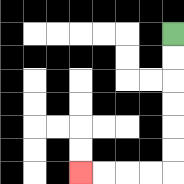{'start': '[7, 1]', 'end': '[3, 7]', 'path_directions': 'D,D,D,D,D,D,L,L,L,L', 'path_coordinates': '[[7, 1], [7, 2], [7, 3], [7, 4], [7, 5], [7, 6], [7, 7], [6, 7], [5, 7], [4, 7], [3, 7]]'}